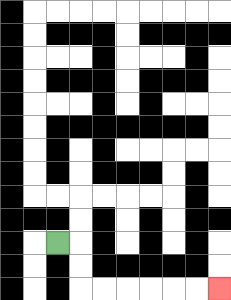{'start': '[2, 10]', 'end': '[9, 12]', 'path_directions': 'R,D,D,R,R,R,R,R,R', 'path_coordinates': '[[2, 10], [3, 10], [3, 11], [3, 12], [4, 12], [5, 12], [6, 12], [7, 12], [8, 12], [9, 12]]'}